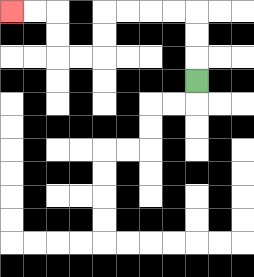{'start': '[8, 3]', 'end': '[0, 0]', 'path_directions': 'U,U,U,L,L,L,L,D,D,L,L,U,U,L,L', 'path_coordinates': '[[8, 3], [8, 2], [8, 1], [8, 0], [7, 0], [6, 0], [5, 0], [4, 0], [4, 1], [4, 2], [3, 2], [2, 2], [2, 1], [2, 0], [1, 0], [0, 0]]'}